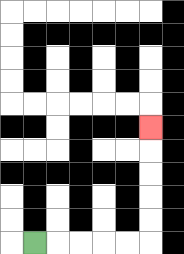{'start': '[1, 10]', 'end': '[6, 5]', 'path_directions': 'R,R,R,R,R,U,U,U,U,U', 'path_coordinates': '[[1, 10], [2, 10], [3, 10], [4, 10], [5, 10], [6, 10], [6, 9], [6, 8], [6, 7], [6, 6], [6, 5]]'}